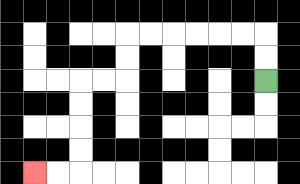{'start': '[11, 3]', 'end': '[1, 7]', 'path_directions': 'U,U,L,L,L,L,L,L,D,D,L,L,D,D,D,D,L,L', 'path_coordinates': '[[11, 3], [11, 2], [11, 1], [10, 1], [9, 1], [8, 1], [7, 1], [6, 1], [5, 1], [5, 2], [5, 3], [4, 3], [3, 3], [3, 4], [3, 5], [3, 6], [3, 7], [2, 7], [1, 7]]'}